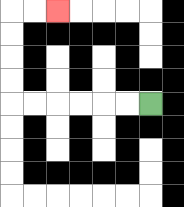{'start': '[6, 4]', 'end': '[2, 0]', 'path_directions': 'L,L,L,L,L,L,U,U,U,U,R,R', 'path_coordinates': '[[6, 4], [5, 4], [4, 4], [3, 4], [2, 4], [1, 4], [0, 4], [0, 3], [0, 2], [0, 1], [0, 0], [1, 0], [2, 0]]'}